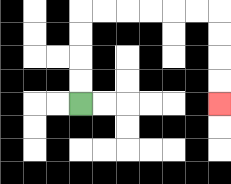{'start': '[3, 4]', 'end': '[9, 4]', 'path_directions': 'U,U,U,U,R,R,R,R,R,R,D,D,D,D', 'path_coordinates': '[[3, 4], [3, 3], [3, 2], [3, 1], [3, 0], [4, 0], [5, 0], [6, 0], [7, 0], [8, 0], [9, 0], [9, 1], [9, 2], [9, 3], [9, 4]]'}